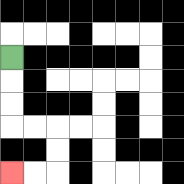{'start': '[0, 2]', 'end': '[0, 7]', 'path_directions': 'D,D,D,R,R,D,D,L,L', 'path_coordinates': '[[0, 2], [0, 3], [0, 4], [0, 5], [1, 5], [2, 5], [2, 6], [2, 7], [1, 7], [0, 7]]'}